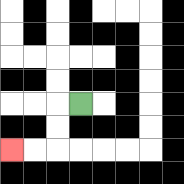{'start': '[3, 4]', 'end': '[0, 6]', 'path_directions': 'L,D,D,L,L', 'path_coordinates': '[[3, 4], [2, 4], [2, 5], [2, 6], [1, 6], [0, 6]]'}